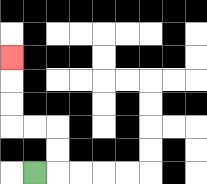{'start': '[1, 7]', 'end': '[0, 2]', 'path_directions': 'R,U,U,L,L,U,U,U', 'path_coordinates': '[[1, 7], [2, 7], [2, 6], [2, 5], [1, 5], [0, 5], [0, 4], [0, 3], [0, 2]]'}